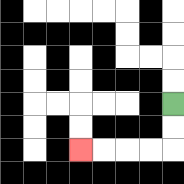{'start': '[7, 4]', 'end': '[3, 6]', 'path_directions': 'D,D,L,L,L,L', 'path_coordinates': '[[7, 4], [7, 5], [7, 6], [6, 6], [5, 6], [4, 6], [3, 6]]'}